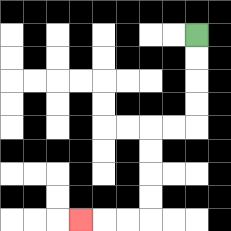{'start': '[8, 1]', 'end': '[3, 9]', 'path_directions': 'D,D,D,D,L,L,D,D,D,D,L,L,L', 'path_coordinates': '[[8, 1], [8, 2], [8, 3], [8, 4], [8, 5], [7, 5], [6, 5], [6, 6], [6, 7], [6, 8], [6, 9], [5, 9], [4, 9], [3, 9]]'}